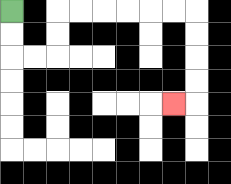{'start': '[0, 0]', 'end': '[7, 4]', 'path_directions': 'D,D,R,R,U,U,R,R,R,R,R,R,D,D,D,D,L', 'path_coordinates': '[[0, 0], [0, 1], [0, 2], [1, 2], [2, 2], [2, 1], [2, 0], [3, 0], [4, 0], [5, 0], [6, 0], [7, 0], [8, 0], [8, 1], [8, 2], [8, 3], [8, 4], [7, 4]]'}